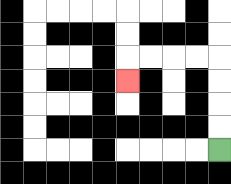{'start': '[9, 6]', 'end': '[5, 3]', 'path_directions': 'U,U,U,U,L,L,L,L,D', 'path_coordinates': '[[9, 6], [9, 5], [9, 4], [9, 3], [9, 2], [8, 2], [7, 2], [6, 2], [5, 2], [5, 3]]'}